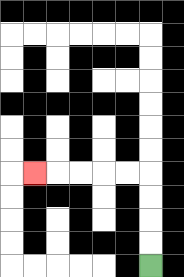{'start': '[6, 11]', 'end': '[1, 7]', 'path_directions': 'U,U,U,U,L,L,L,L,L', 'path_coordinates': '[[6, 11], [6, 10], [6, 9], [6, 8], [6, 7], [5, 7], [4, 7], [3, 7], [2, 7], [1, 7]]'}